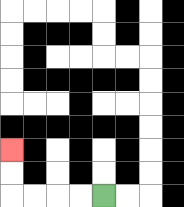{'start': '[4, 8]', 'end': '[0, 6]', 'path_directions': 'L,L,L,L,U,U', 'path_coordinates': '[[4, 8], [3, 8], [2, 8], [1, 8], [0, 8], [0, 7], [0, 6]]'}